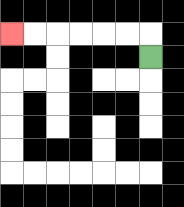{'start': '[6, 2]', 'end': '[0, 1]', 'path_directions': 'U,L,L,L,L,L,L', 'path_coordinates': '[[6, 2], [6, 1], [5, 1], [4, 1], [3, 1], [2, 1], [1, 1], [0, 1]]'}